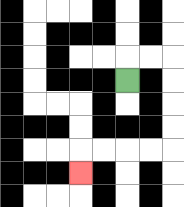{'start': '[5, 3]', 'end': '[3, 7]', 'path_directions': 'U,R,R,D,D,D,D,L,L,L,L,D', 'path_coordinates': '[[5, 3], [5, 2], [6, 2], [7, 2], [7, 3], [7, 4], [7, 5], [7, 6], [6, 6], [5, 6], [4, 6], [3, 6], [3, 7]]'}